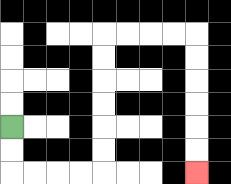{'start': '[0, 5]', 'end': '[8, 7]', 'path_directions': 'D,D,R,R,R,R,U,U,U,U,U,U,R,R,R,R,D,D,D,D,D,D', 'path_coordinates': '[[0, 5], [0, 6], [0, 7], [1, 7], [2, 7], [3, 7], [4, 7], [4, 6], [4, 5], [4, 4], [4, 3], [4, 2], [4, 1], [5, 1], [6, 1], [7, 1], [8, 1], [8, 2], [8, 3], [8, 4], [8, 5], [8, 6], [8, 7]]'}